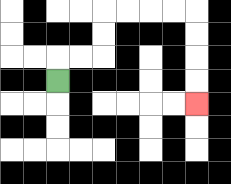{'start': '[2, 3]', 'end': '[8, 4]', 'path_directions': 'U,R,R,U,U,R,R,R,R,D,D,D,D', 'path_coordinates': '[[2, 3], [2, 2], [3, 2], [4, 2], [4, 1], [4, 0], [5, 0], [6, 0], [7, 0], [8, 0], [8, 1], [8, 2], [8, 3], [8, 4]]'}